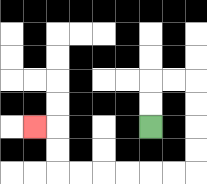{'start': '[6, 5]', 'end': '[1, 5]', 'path_directions': 'U,U,R,R,D,D,D,D,L,L,L,L,L,L,U,U,L', 'path_coordinates': '[[6, 5], [6, 4], [6, 3], [7, 3], [8, 3], [8, 4], [8, 5], [8, 6], [8, 7], [7, 7], [6, 7], [5, 7], [4, 7], [3, 7], [2, 7], [2, 6], [2, 5], [1, 5]]'}